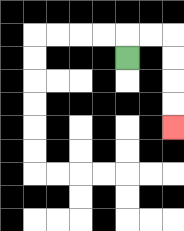{'start': '[5, 2]', 'end': '[7, 5]', 'path_directions': 'U,R,R,D,D,D,D', 'path_coordinates': '[[5, 2], [5, 1], [6, 1], [7, 1], [7, 2], [7, 3], [7, 4], [7, 5]]'}